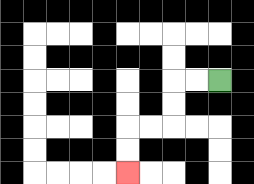{'start': '[9, 3]', 'end': '[5, 7]', 'path_directions': 'L,L,D,D,L,L,D,D', 'path_coordinates': '[[9, 3], [8, 3], [7, 3], [7, 4], [7, 5], [6, 5], [5, 5], [5, 6], [5, 7]]'}